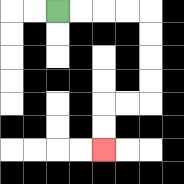{'start': '[2, 0]', 'end': '[4, 6]', 'path_directions': 'R,R,R,R,D,D,D,D,L,L,D,D', 'path_coordinates': '[[2, 0], [3, 0], [4, 0], [5, 0], [6, 0], [6, 1], [6, 2], [6, 3], [6, 4], [5, 4], [4, 4], [4, 5], [4, 6]]'}